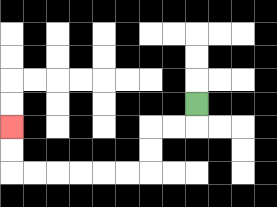{'start': '[8, 4]', 'end': '[0, 5]', 'path_directions': 'D,L,L,D,D,L,L,L,L,L,L,U,U', 'path_coordinates': '[[8, 4], [8, 5], [7, 5], [6, 5], [6, 6], [6, 7], [5, 7], [4, 7], [3, 7], [2, 7], [1, 7], [0, 7], [0, 6], [0, 5]]'}